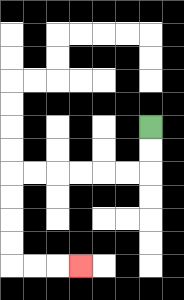{'start': '[6, 5]', 'end': '[3, 11]', 'path_directions': 'D,D,L,L,L,L,L,L,D,D,D,D,R,R,R', 'path_coordinates': '[[6, 5], [6, 6], [6, 7], [5, 7], [4, 7], [3, 7], [2, 7], [1, 7], [0, 7], [0, 8], [0, 9], [0, 10], [0, 11], [1, 11], [2, 11], [3, 11]]'}